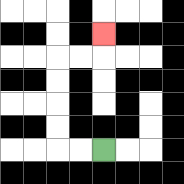{'start': '[4, 6]', 'end': '[4, 1]', 'path_directions': 'L,L,U,U,U,U,R,R,U', 'path_coordinates': '[[4, 6], [3, 6], [2, 6], [2, 5], [2, 4], [2, 3], [2, 2], [3, 2], [4, 2], [4, 1]]'}